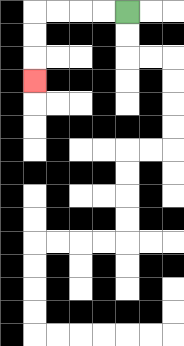{'start': '[5, 0]', 'end': '[1, 3]', 'path_directions': 'L,L,L,L,D,D,D', 'path_coordinates': '[[5, 0], [4, 0], [3, 0], [2, 0], [1, 0], [1, 1], [1, 2], [1, 3]]'}